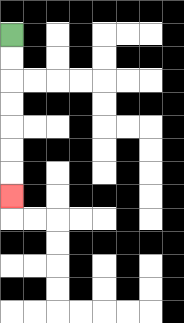{'start': '[0, 1]', 'end': '[0, 8]', 'path_directions': 'D,D,D,D,D,D,D', 'path_coordinates': '[[0, 1], [0, 2], [0, 3], [0, 4], [0, 5], [0, 6], [0, 7], [0, 8]]'}